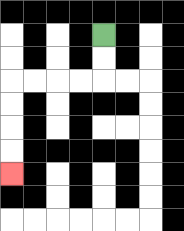{'start': '[4, 1]', 'end': '[0, 7]', 'path_directions': 'D,D,L,L,L,L,D,D,D,D', 'path_coordinates': '[[4, 1], [4, 2], [4, 3], [3, 3], [2, 3], [1, 3], [0, 3], [0, 4], [0, 5], [0, 6], [0, 7]]'}